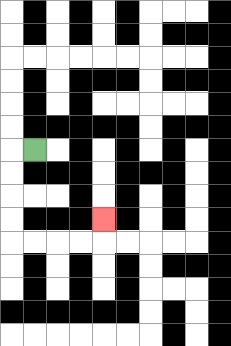{'start': '[1, 6]', 'end': '[4, 9]', 'path_directions': 'L,D,D,D,D,R,R,R,R,U', 'path_coordinates': '[[1, 6], [0, 6], [0, 7], [0, 8], [0, 9], [0, 10], [1, 10], [2, 10], [3, 10], [4, 10], [4, 9]]'}